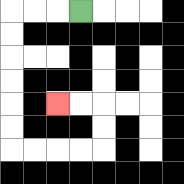{'start': '[3, 0]', 'end': '[2, 4]', 'path_directions': 'L,L,L,D,D,D,D,D,D,R,R,R,R,U,U,L,L', 'path_coordinates': '[[3, 0], [2, 0], [1, 0], [0, 0], [0, 1], [0, 2], [0, 3], [0, 4], [0, 5], [0, 6], [1, 6], [2, 6], [3, 6], [4, 6], [4, 5], [4, 4], [3, 4], [2, 4]]'}